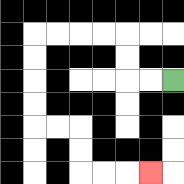{'start': '[7, 3]', 'end': '[6, 7]', 'path_directions': 'L,L,U,U,L,L,L,L,D,D,D,D,R,R,D,D,R,R,R', 'path_coordinates': '[[7, 3], [6, 3], [5, 3], [5, 2], [5, 1], [4, 1], [3, 1], [2, 1], [1, 1], [1, 2], [1, 3], [1, 4], [1, 5], [2, 5], [3, 5], [3, 6], [3, 7], [4, 7], [5, 7], [6, 7]]'}